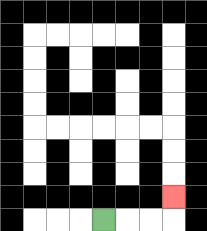{'start': '[4, 9]', 'end': '[7, 8]', 'path_directions': 'R,R,R,U', 'path_coordinates': '[[4, 9], [5, 9], [6, 9], [7, 9], [7, 8]]'}